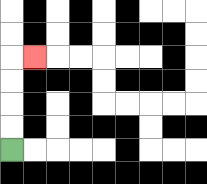{'start': '[0, 6]', 'end': '[1, 2]', 'path_directions': 'U,U,U,U,R', 'path_coordinates': '[[0, 6], [0, 5], [0, 4], [0, 3], [0, 2], [1, 2]]'}